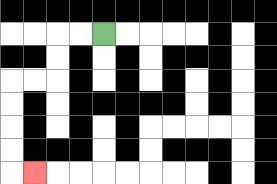{'start': '[4, 1]', 'end': '[1, 7]', 'path_directions': 'L,L,D,D,L,L,D,D,D,D,R', 'path_coordinates': '[[4, 1], [3, 1], [2, 1], [2, 2], [2, 3], [1, 3], [0, 3], [0, 4], [0, 5], [0, 6], [0, 7], [1, 7]]'}